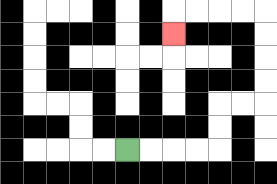{'start': '[5, 6]', 'end': '[7, 1]', 'path_directions': 'R,R,R,R,U,U,R,R,U,U,U,U,L,L,L,L,D', 'path_coordinates': '[[5, 6], [6, 6], [7, 6], [8, 6], [9, 6], [9, 5], [9, 4], [10, 4], [11, 4], [11, 3], [11, 2], [11, 1], [11, 0], [10, 0], [9, 0], [8, 0], [7, 0], [7, 1]]'}